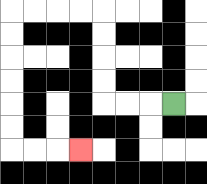{'start': '[7, 4]', 'end': '[3, 6]', 'path_directions': 'L,L,L,U,U,U,U,L,L,L,L,D,D,D,D,D,D,R,R,R', 'path_coordinates': '[[7, 4], [6, 4], [5, 4], [4, 4], [4, 3], [4, 2], [4, 1], [4, 0], [3, 0], [2, 0], [1, 0], [0, 0], [0, 1], [0, 2], [0, 3], [0, 4], [0, 5], [0, 6], [1, 6], [2, 6], [3, 6]]'}